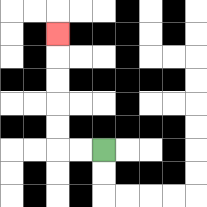{'start': '[4, 6]', 'end': '[2, 1]', 'path_directions': 'L,L,U,U,U,U,U', 'path_coordinates': '[[4, 6], [3, 6], [2, 6], [2, 5], [2, 4], [2, 3], [2, 2], [2, 1]]'}